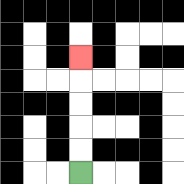{'start': '[3, 7]', 'end': '[3, 2]', 'path_directions': 'U,U,U,U,U', 'path_coordinates': '[[3, 7], [3, 6], [3, 5], [3, 4], [3, 3], [3, 2]]'}